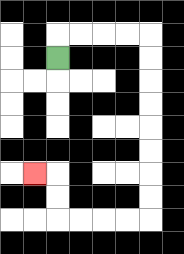{'start': '[2, 2]', 'end': '[1, 7]', 'path_directions': 'U,R,R,R,R,D,D,D,D,D,D,D,D,L,L,L,L,U,U,L', 'path_coordinates': '[[2, 2], [2, 1], [3, 1], [4, 1], [5, 1], [6, 1], [6, 2], [6, 3], [6, 4], [6, 5], [6, 6], [6, 7], [6, 8], [6, 9], [5, 9], [4, 9], [3, 9], [2, 9], [2, 8], [2, 7], [1, 7]]'}